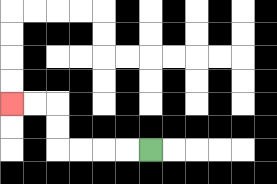{'start': '[6, 6]', 'end': '[0, 4]', 'path_directions': 'L,L,L,L,U,U,L,L', 'path_coordinates': '[[6, 6], [5, 6], [4, 6], [3, 6], [2, 6], [2, 5], [2, 4], [1, 4], [0, 4]]'}